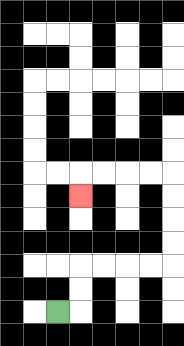{'start': '[2, 13]', 'end': '[3, 8]', 'path_directions': 'R,U,U,R,R,R,R,U,U,U,U,L,L,L,L,D', 'path_coordinates': '[[2, 13], [3, 13], [3, 12], [3, 11], [4, 11], [5, 11], [6, 11], [7, 11], [7, 10], [7, 9], [7, 8], [7, 7], [6, 7], [5, 7], [4, 7], [3, 7], [3, 8]]'}